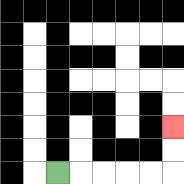{'start': '[2, 7]', 'end': '[7, 5]', 'path_directions': 'R,R,R,R,R,U,U', 'path_coordinates': '[[2, 7], [3, 7], [4, 7], [5, 7], [6, 7], [7, 7], [7, 6], [7, 5]]'}